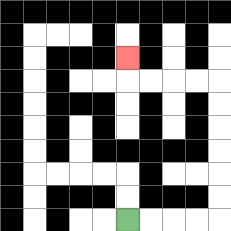{'start': '[5, 9]', 'end': '[5, 2]', 'path_directions': 'R,R,R,R,U,U,U,U,U,U,L,L,L,L,U', 'path_coordinates': '[[5, 9], [6, 9], [7, 9], [8, 9], [9, 9], [9, 8], [9, 7], [9, 6], [9, 5], [9, 4], [9, 3], [8, 3], [7, 3], [6, 3], [5, 3], [5, 2]]'}